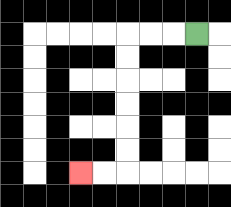{'start': '[8, 1]', 'end': '[3, 7]', 'path_directions': 'L,L,L,D,D,D,D,D,D,L,L', 'path_coordinates': '[[8, 1], [7, 1], [6, 1], [5, 1], [5, 2], [5, 3], [5, 4], [5, 5], [5, 6], [5, 7], [4, 7], [3, 7]]'}